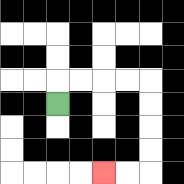{'start': '[2, 4]', 'end': '[4, 7]', 'path_directions': 'U,R,R,R,R,D,D,D,D,L,L', 'path_coordinates': '[[2, 4], [2, 3], [3, 3], [4, 3], [5, 3], [6, 3], [6, 4], [6, 5], [6, 6], [6, 7], [5, 7], [4, 7]]'}